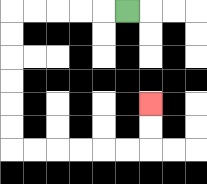{'start': '[5, 0]', 'end': '[6, 4]', 'path_directions': 'L,L,L,L,L,D,D,D,D,D,D,R,R,R,R,R,R,U,U', 'path_coordinates': '[[5, 0], [4, 0], [3, 0], [2, 0], [1, 0], [0, 0], [0, 1], [0, 2], [0, 3], [0, 4], [0, 5], [0, 6], [1, 6], [2, 6], [3, 6], [4, 6], [5, 6], [6, 6], [6, 5], [6, 4]]'}